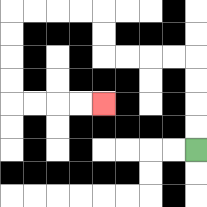{'start': '[8, 6]', 'end': '[4, 4]', 'path_directions': 'U,U,U,U,L,L,L,L,U,U,L,L,L,L,D,D,D,D,R,R,R,R', 'path_coordinates': '[[8, 6], [8, 5], [8, 4], [8, 3], [8, 2], [7, 2], [6, 2], [5, 2], [4, 2], [4, 1], [4, 0], [3, 0], [2, 0], [1, 0], [0, 0], [0, 1], [0, 2], [0, 3], [0, 4], [1, 4], [2, 4], [3, 4], [4, 4]]'}